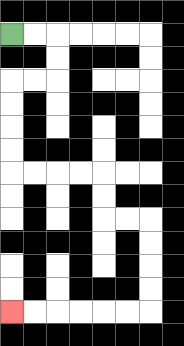{'start': '[0, 1]', 'end': '[0, 13]', 'path_directions': 'R,R,D,D,L,L,D,D,D,D,R,R,R,R,D,D,R,R,D,D,D,D,L,L,L,L,L,L', 'path_coordinates': '[[0, 1], [1, 1], [2, 1], [2, 2], [2, 3], [1, 3], [0, 3], [0, 4], [0, 5], [0, 6], [0, 7], [1, 7], [2, 7], [3, 7], [4, 7], [4, 8], [4, 9], [5, 9], [6, 9], [6, 10], [6, 11], [6, 12], [6, 13], [5, 13], [4, 13], [3, 13], [2, 13], [1, 13], [0, 13]]'}